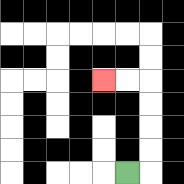{'start': '[5, 7]', 'end': '[4, 3]', 'path_directions': 'R,U,U,U,U,L,L', 'path_coordinates': '[[5, 7], [6, 7], [6, 6], [6, 5], [6, 4], [6, 3], [5, 3], [4, 3]]'}